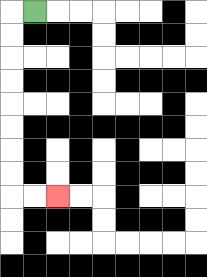{'start': '[1, 0]', 'end': '[2, 8]', 'path_directions': 'L,D,D,D,D,D,D,D,D,R,R', 'path_coordinates': '[[1, 0], [0, 0], [0, 1], [0, 2], [0, 3], [0, 4], [0, 5], [0, 6], [0, 7], [0, 8], [1, 8], [2, 8]]'}